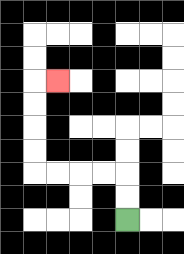{'start': '[5, 9]', 'end': '[2, 3]', 'path_directions': 'U,U,L,L,L,L,U,U,U,U,R', 'path_coordinates': '[[5, 9], [5, 8], [5, 7], [4, 7], [3, 7], [2, 7], [1, 7], [1, 6], [1, 5], [1, 4], [1, 3], [2, 3]]'}